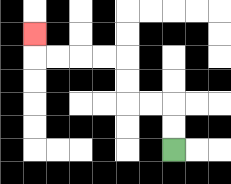{'start': '[7, 6]', 'end': '[1, 1]', 'path_directions': 'U,U,L,L,U,U,L,L,L,L,U', 'path_coordinates': '[[7, 6], [7, 5], [7, 4], [6, 4], [5, 4], [5, 3], [5, 2], [4, 2], [3, 2], [2, 2], [1, 2], [1, 1]]'}